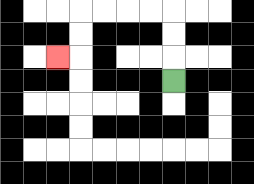{'start': '[7, 3]', 'end': '[2, 2]', 'path_directions': 'U,U,U,L,L,L,L,D,D,L', 'path_coordinates': '[[7, 3], [7, 2], [7, 1], [7, 0], [6, 0], [5, 0], [4, 0], [3, 0], [3, 1], [3, 2], [2, 2]]'}